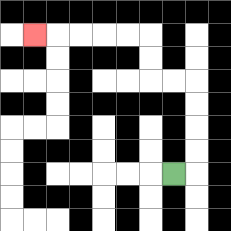{'start': '[7, 7]', 'end': '[1, 1]', 'path_directions': 'R,U,U,U,U,L,L,U,U,L,L,L,L,L', 'path_coordinates': '[[7, 7], [8, 7], [8, 6], [8, 5], [8, 4], [8, 3], [7, 3], [6, 3], [6, 2], [6, 1], [5, 1], [4, 1], [3, 1], [2, 1], [1, 1]]'}